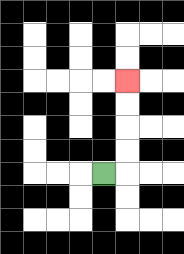{'start': '[4, 7]', 'end': '[5, 3]', 'path_directions': 'R,U,U,U,U', 'path_coordinates': '[[4, 7], [5, 7], [5, 6], [5, 5], [5, 4], [5, 3]]'}